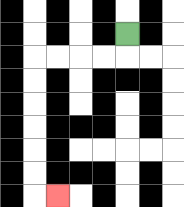{'start': '[5, 1]', 'end': '[2, 8]', 'path_directions': 'D,L,L,L,L,D,D,D,D,D,D,R', 'path_coordinates': '[[5, 1], [5, 2], [4, 2], [3, 2], [2, 2], [1, 2], [1, 3], [1, 4], [1, 5], [1, 6], [1, 7], [1, 8], [2, 8]]'}